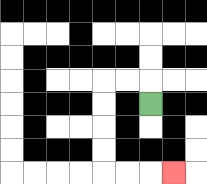{'start': '[6, 4]', 'end': '[7, 7]', 'path_directions': 'U,L,L,D,D,D,D,R,R,R', 'path_coordinates': '[[6, 4], [6, 3], [5, 3], [4, 3], [4, 4], [4, 5], [4, 6], [4, 7], [5, 7], [6, 7], [7, 7]]'}